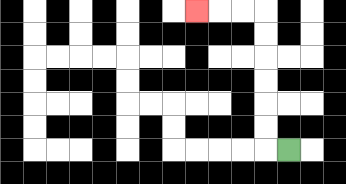{'start': '[12, 6]', 'end': '[8, 0]', 'path_directions': 'L,U,U,U,U,U,U,L,L,L', 'path_coordinates': '[[12, 6], [11, 6], [11, 5], [11, 4], [11, 3], [11, 2], [11, 1], [11, 0], [10, 0], [9, 0], [8, 0]]'}